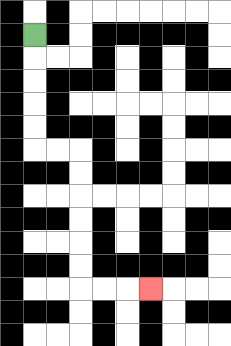{'start': '[1, 1]', 'end': '[6, 12]', 'path_directions': 'D,D,D,D,D,R,R,D,D,D,D,D,D,R,R,R', 'path_coordinates': '[[1, 1], [1, 2], [1, 3], [1, 4], [1, 5], [1, 6], [2, 6], [3, 6], [3, 7], [3, 8], [3, 9], [3, 10], [3, 11], [3, 12], [4, 12], [5, 12], [6, 12]]'}